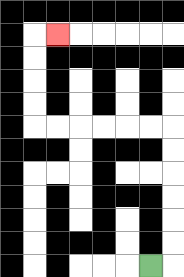{'start': '[6, 11]', 'end': '[2, 1]', 'path_directions': 'R,U,U,U,U,U,U,L,L,L,L,L,L,U,U,U,U,R', 'path_coordinates': '[[6, 11], [7, 11], [7, 10], [7, 9], [7, 8], [7, 7], [7, 6], [7, 5], [6, 5], [5, 5], [4, 5], [3, 5], [2, 5], [1, 5], [1, 4], [1, 3], [1, 2], [1, 1], [2, 1]]'}